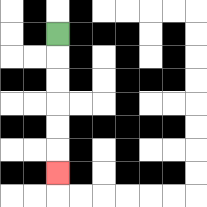{'start': '[2, 1]', 'end': '[2, 7]', 'path_directions': 'D,D,D,D,D,D', 'path_coordinates': '[[2, 1], [2, 2], [2, 3], [2, 4], [2, 5], [2, 6], [2, 7]]'}